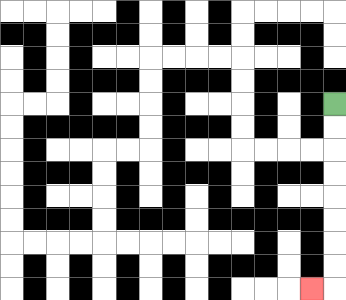{'start': '[14, 4]', 'end': '[13, 12]', 'path_directions': 'D,D,D,D,D,D,D,D,L', 'path_coordinates': '[[14, 4], [14, 5], [14, 6], [14, 7], [14, 8], [14, 9], [14, 10], [14, 11], [14, 12], [13, 12]]'}